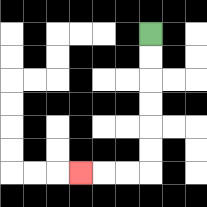{'start': '[6, 1]', 'end': '[3, 7]', 'path_directions': 'D,D,D,D,D,D,L,L,L', 'path_coordinates': '[[6, 1], [6, 2], [6, 3], [6, 4], [6, 5], [6, 6], [6, 7], [5, 7], [4, 7], [3, 7]]'}